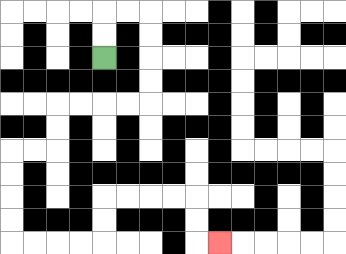{'start': '[4, 2]', 'end': '[9, 10]', 'path_directions': 'U,U,R,R,D,D,D,D,L,L,L,L,D,D,L,L,D,D,D,D,R,R,R,R,U,U,R,R,R,R,D,D,R', 'path_coordinates': '[[4, 2], [4, 1], [4, 0], [5, 0], [6, 0], [6, 1], [6, 2], [6, 3], [6, 4], [5, 4], [4, 4], [3, 4], [2, 4], [2, 5], [2, 6], [1, 6], [0, 6], [0, 7], [0, 8], [0, 9], [0, 10], [1, 10], [2, 10], [3, 10], [4, 10], [4, 9], [4, 8], [5, 8], [6, 8], [7, 8], [8, 8], [8, 9], [8, 10], [9, 10]]'}